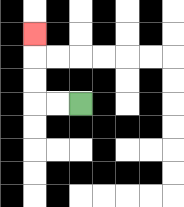{'start': '[3, 4]', 'end': '[1, 1]', 'path_directions': 'L,L,U,U,U', 'path_coordinates': '[[3, 4], [2, 4], [1, 4], [1, 3], [1, 2], [1, 1]]'}